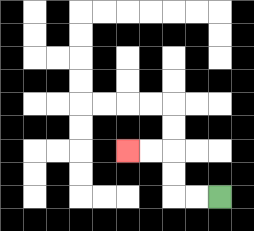{'start': '[9, 8]', 'end': '[5, 6]', 'path_directions': 'L,L,U,U,L,L', 'path_coordinates': '[[9, 8], [8, 8], [7, 8], [7, 7], [7, 6], [6, 6], [5, 6]]'}